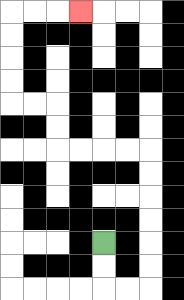{'start': '[4, 10]', 'end': '[3, 0]', 'path_directions': 'D,D,R,R,U,U,U,U,U,U,L,L,L,L,U,U,L,L,U,U,U,U,R,R,R', 'path_coordinates': '[[4, 10], [4, 11], [4, 12], [5, 12], [6, 12], [6, 11], [6, 10], [6, 9], [6, 8], [6, 7], [6, 6], [5, 6], [4, 6], [3, 6], [2, 6], [2, 5], [2, 4], [1, 4], [0, 4], [0, 3], [0, 2], [0, 1], [0, 0], [1, 0], [2, 0], [3, 0]]'}